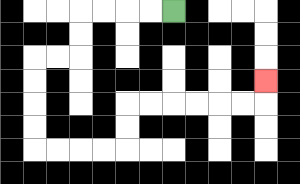{'start': '[7, 0]', 'end': '[11, 3]', 'path_directions': 'L,L,L,L,D,D,L,L,D,D,D,D,R,R,R,R,U,U,R,R,R,R,R,R,U', 'path_coordinates': '[[7, 0], [6, 0], [5, 0], [4, 0], [3, 0], [3, 1], [3, 2], [2, 2], [1, 2], [1, 3], [1, 4], [1, 5], [1, 6], [2, 6], [3, 6], [4, 6], [5, 6], [5, 5], [5, 4], [6, 4], [7, 4], [8, 4], [9, 4], [10, 4], [11, 4], [11, 3]]'}